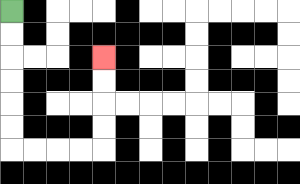{'start': '[0, 0]', 'end': '[4, 2]', 'path_directions': 'D,D,D,D,D,D,R,R,R,R,U,U,U,U', 'path_coordinates': '[[0, 0], [0, 1], [0, 2], [0, 3], [0, 4], [0, 5], [0, 6], [1, 6], [2, 6], [3, 6], [4, 6], [4, 5], [4, 4], [4, 3], [4, 2]]'}